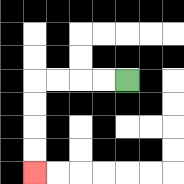{'start': '[5, 3]', 'end': '[1, 7]', 'path_directions': 'L,L,L,L,D,D,D,D', 'path_coordinates': '[[5, 3], [4, 3], [3, 3], [2, 3], [1, 3], [1, 4], [1, 5], [1, 6], [1, 7]]'}